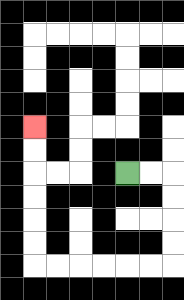{'start': '[5, 7]', 'end': '[1, 5]', 'path_directions': 'R,R,D,D,D,D,L,L,L,L,L,L,U,U,U,U,U,U', 'path_coordinates': '[[5, 7], [6, 7], [7, 7], [7, 8], [7, 9], [7, 10], [7, 11], [6, 11], [5, 11], [4, 11], [3, 11], [2, 11], [1, 11], [1, 10], [1, 9], [1, 8], [1, 7], [1, 6], [1, 5]]'}